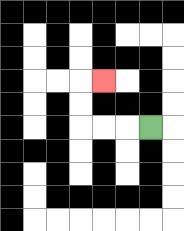{'start': '[6, 5]', 'end': '[4, 3]', 'path_directions': 'L,L,L,U,U,R', 'path_coordinates': '[[6, 5], [5, 5], [4, 5], [3, 5], [3, 4], [3, 3], [4, 3]]'}